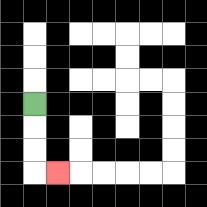{'start': '[1, 4]', 'end': '[2, 7]', 'path_directions': 'D,D,D,R', 'path_coordinates': '[[1, 4], [1, 5], [1, 6], [1, 7], [2, 7]]'}